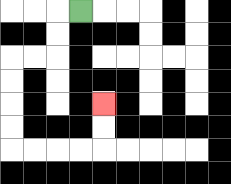{'start': '[3, 0]', 'end': '[4, 4]', 'path_directions': 'L,D,D,L,L,D,D,D,D,R,R,R,R,U,U', 'path_coordinates': '[[3, 0], [2, 0], [2, 1], [2, 2], [1, 2], [0, 2], [0, 3], [0, 4], [0, 5], [0, 6], [1, 6], [2, 6], [3, 6], [4, 6], [4, 5], [4, 4]]'}